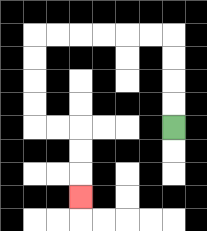{'start': '[7, 5]', 'end': '[3, 8]', 'path_directions': 'U,U,U,U,L,L,L,L,L,L,D,D,D,D,R,R,D,D,D', 'path_coordinates': '[[7, 5], [7, 4], [7, 3], [7, 2], [7, 1], [6, 1], [5, 1], [4, 1], [3, 1], [2, 1], [1, 1], [1, 2], [1, 3], [1, 4], [1, 5], [2, 5], [3, 5], [3, 6], [3, 7], [3, 8]]'}